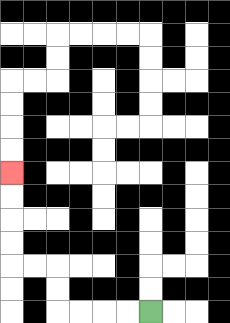{'start': '[6, 13]', 'end': '[0, 7]', 'path_directions': 'L,L,L,L,U,U,L,L,U,U,U,U', 'path_coordinates': '[[6, 13], [5, 13], [4, 13], [3, 13], [2, 13], [2, 12], [2, 11], [1, 11], [0, 11], [0, 10], [0, 9], [0, 8], [0, 7]]'}